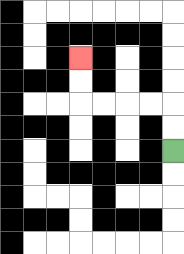{'start': '[7, 6]', 'end': '[3, 2]', 'path_directions': 'U,U,L,L,L,L,U,U', 'path_coordinates': '[[7, 6], [7, 5], [7, 4], [6, 4], [5, 4], [4, 4], [3, 4], [3, 3], [3, 2]]'}